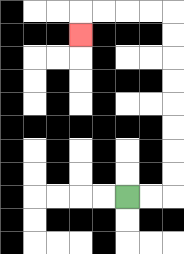{'start': '[5, 8]', 'end': '[3, 1]', 'path_directions': 'R,R,U,U,U,U,U,U,U,U,L,L,L,L,D', 'path_coordinates': '[[5, 8], [6, 8], [7, 8], [7, 7], [7, 6], [7, 5], [7, 4], [7, 3], [7, 2], [7, 1], [7, 0], [6, 0], [5, 0], [4, 0], [3, 0], [3, 1]]'}